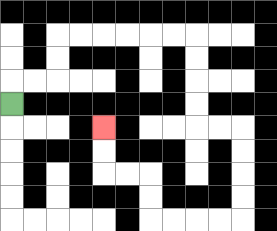{'start': '[0, 4]', 'end': '[4, 5]', 'path_directions': 'U,R,R,U,U,R,R,R,R,R,R,D,D,D,D,R,R,D,D,D,D,L,L,L,L,U,U,L,L,U,U', 'path_coordinates': '[[0, 4], [0, 3], [1, 3], [2, 3], [2, 2], [2, 1], [3, 1], [4, 1], [5, 1], [6, 1], [7, 1], [8, 1], [8, 2], [8, 3], [8, 4], [8, 5], [9, 5], [10, 5], [10, 6], [10, 7], [10, 8], [10, 9], [9, 9], [8, 9], [7, 9], [6, 9], [6, 8], [6, 7], [5, 7], [4, 7], [4, 6], [4, 5]]'}